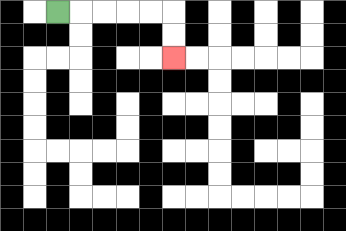{'start': '[2, 0]', 'end': '[7, 2]', 'path_directions': 'R,R,R,R,R,D,D', 'path_coordinates': '[[2, 0], [3, 0], [4, 0], [5, 0], [6, 0], [7, 0], [7, 1], [7, 2]]'}